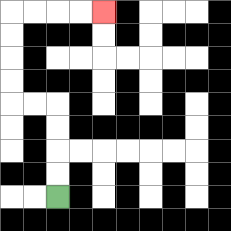{'start': '[2, 8]', 'end': '[4, 0]', 'path_directions': 'U,U,U,U,L,L,U,U,U,U,R,R,R,R', 'path_coordinates': '[[2, 8], [2, 7], [2, 6], [2, 5], [2, 4], [1, 4], [0, 4], [0, 3], [0, 2], [0, 1], [0, 0], [1, 0], [2, 0], [3, 0], [4, 0]]'}